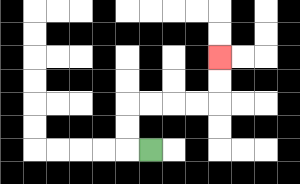{'start': '[6, 6]', 'end': '[9, 2]', 'path_directions': 'L,U,U,R,R,R,R,U,U', 'path_coordinates': '[[6, 6], [5, 6], [5, 5], [5, 4], [6, 4], [7, 4], [8, 4], [9, 4], [9, 3], [9, 2]]'}